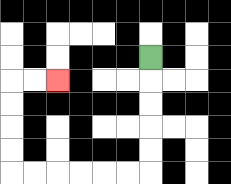{'start': '[6, 2]', 'end': '[2, 3]', 'path_directions': 'D,D,D,D,D,L,L,L,L,L,L,U,U,U,U,R,R', 'path_coordinates': '[[6, 2], [6, 3], [6, 4], [6, 5], [6, 6], [6, 7], [5, 7], [4, 7], [3, 7], [2, 7], [1, 7], [0, 7], [0, 6], [0, 5], [0, 4], [0, 3], [1, 3], [2, 3]]'}